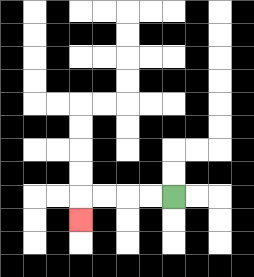{'start': '[7, 8]', 'end': '[3, 9]', 'path_directions': 'L,L,L,L,D', 'path_coordinates': '[[7, 8], [6, 8], [5, 8], [4, 8], [3, 8], [3, 9]]'}